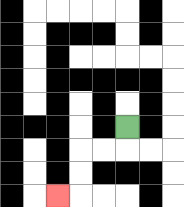{'start': '[5, 5]', 'end': '[2, 8]', 'path_directions': 'D,L,L,D,D,L', 'path_coordinates': '[[5, 5], [5, 6], [4, 6], [3, 6], [3, 7], [3, 8], [2, 8]]'}